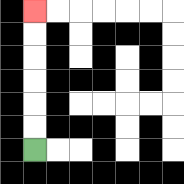{'start': '[1, 6]', 'end': '[1, 0]', 'path_directions': 'U,U,U,U,U,U', 'path_coordinates': '[[1, 6], [1, 5], [1, 4], [1, 3], [1, 2], [1, 1], [1, 0]]'}